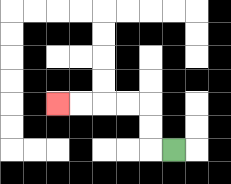{'start': '[7, 6]', 'end': '[2, 4]', 'path_directions': 'L,U,U,L,L,L,L', 'path_coordinates': '[[7, 6], [6, 6], [6, 5], [6, 4], [5, 4], [4, 4], [3, 4], [2, 4]]'}